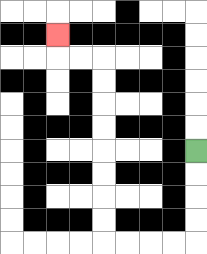{'start': '[8, 6]', 'end': '[2, 1]', 'path_directions': 'D,D,D,D,L,L,L,L,U,U,U,U,U,U,U,U,L,L,U', 'path_coordinates': '[[8, 6], [8, 7], [8, 8], [8, 9], [8, 10], [7, 10], [6, 10], [5, 10], [4, 10], [4, 9], [4, 8], [4, 7], [4, 6], [4, 5], [4, 4], [4, 3], [4, 2], [3, 2], [2, 2], [2, 1]]'}